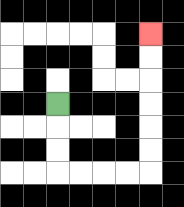{'start': '[2, 4]', 'end': '[6, 1]', 'path_directions': 'D,D,D,R,R,R,R,U,U,U,U,U,U', 'path_coordinates': '[[2, 4], [2, 5], [2, 6], [2, 7], [3, 7], [4, 7], [5, 7], [6, 7], [6, 6], [6, 5], [6, 4], [6, 3], [6, 2], [6, 1]]'}